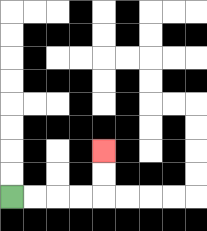{'start': '[0, 8]', 'end': '[4, 6]', 'path_directions': 'R,R,R,R,U,U', 'path_coordinates': '[[0, 8], [1, 8], [2, 8], [3, 8], [4, 8], [4, 7], [4, 6]]'}